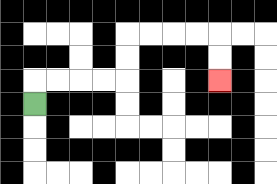{'start': '[1, 4]', 'end': '[9, 3]', 'path_directions': 'U,R,R,R,R,U,U,R,R,R,R,D,D', 'path_coordinates': '[[1, 4], [1, 3], [2, 3], [3, 3], [4, 3], [5, 3], [5, 2], [5, 1], [6, 1], [7, 1], [8, 1], [9, 1], [9, 2], [9, 3]]'}